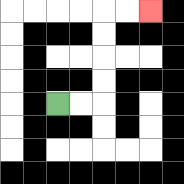{'start': '[2, 4]', 'end': '[6, 0]', 'path_directions': 'R,R,U,U,U,U,R,R', 'path_coordinates': '[[2, 4], [3, 4], [4, 4], [4, 3], [4, 2], [4, 1], [4, 0], [5, 0], [6, 0]]'}